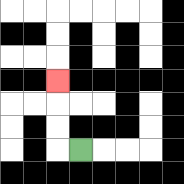{'start': '[3, 6]', 'end': '[2, 3]', 'path_directions': 'L,U,U,U', 'path_coordinates': '[[3, 6], [2, 6], [2, 5], [2, 4], [2, 3]]'}